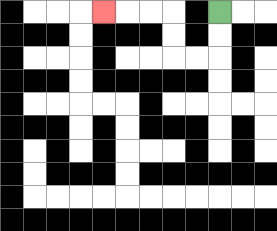{'start': '[9, 0]', 'end': '[4, 0]', 'path_directions': 'D,D,L,L,U,U,L,L,L', 'path_coordinates': '[[9, 0], [9, 1], [9, 2], [8, 2], [7, 2], [7, 1], [7, 0], [6, 0], [5, 0], [4, 0]]'}